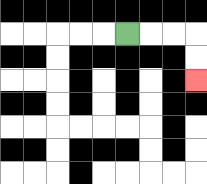{'start': '[5, 1]', 'end': '[8, 3]', 'path_directions': 'R,R,R,D,D', 'path_coordinates': '[[5, 1], [6, 1], [7, 1], [8, 1], [8, 2], [8, 3]]'}